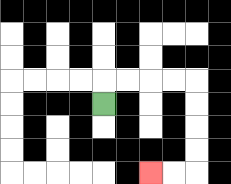{'start': '[4, 4]', 'end': '[6, 7]', 'path_directions': 'U,R,R,R,R,D,D,D,D,L,L', 'path_coordinates': '[[4, 4], [4, 3], [5, 3], [6, 3], [7, 3], [8, 3], [8, 4], [8, 5], [8, 6], [8, 7], [7, 7], [6, 7]]'}